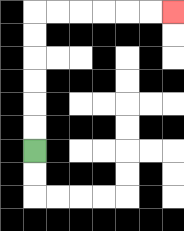{'start': '[1, 6]', 'end': '[7, 0]', 'path_directions': 'U,U,U,U,U,U,R,R,R,R,R,R', 'path_coordinates': '[[1, 6], [1, 5], [1, 4], [1, 3], [1, 2], [1, 1], [1, 0], [2, 0], [3, 0], [4, 0], [5, 0], [6, 0], [7, 0]]'}